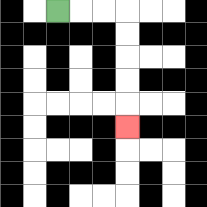{'start': '[2, 0]', 'end': '[5, 5]', 'path_directions': 'R,R,R,D,D,D,D,D', 'path_coordinates': '[[2, 0], [3, 0], [4, 0], [5, 0], [5, 1], [5, 2], [5, 3], [5, 4], [5, 5]]'}